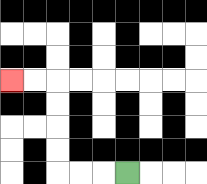{'start': '[5, 7]', 'end': '[0, 3]', 'path_directions': 'L,L,L,U,U,U,U,L,L', 'path_coordinates': '[[5, 7], [4, 7], [3, 7], [2, 7], [2, 6], [2, 5], [2, 4], [2, 3], [1, 3], [0, 3]]'}